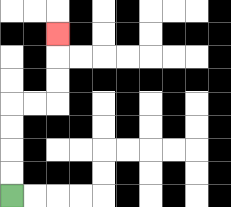{'start': '[0, 8]', 'end': '[2, 1]', 'path_directions': 'U,U,U,U,R,R,U,U,U', 'path_coordinates': '[[0, 8], [0, 7], [0, 6], [0, 5], [0, 4], [1, 4], [2, 4], [2, 3], [2, 2], [2, 1]]'}